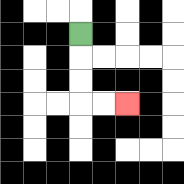{'start': '[3, 1]', 'end': '[5, 4]', 'path_directions': 'D,D,D,R,R', 'path_coordinates': '[[3, 1], [3, 2], [3, 3], [3, 4], [4, 4], [5, 4]]'}